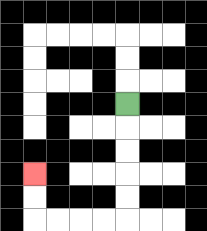{'start': '[5, 4]', 'end': '[1, 7]', 'path_directions': 'D,D,D,D,D,L,L,L,L,U,U', 'path_coordinates': '[[5, 4], [5, 5], [5, 6], [5, 7], [5, 8], [5, 9], [4, 9], [3, 9], [2, 9], [1, 9], [1, 8], [1, 7]]'}